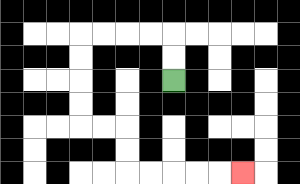{'start': '[7, 3]', 'end': '[10, 7]', 'path_directions': 'U,U,L,L,L,L,D,D,D,D,R,R,D,D,R,R,R,R,R', 'path_coordinates': '[[7, 3], [7, 2], [7, 1], [6, 1], [5, 1], [4, 1], [3, 1], [3, 2], [3, 3], [3, 4], [3, 5], [4, 5], [5, 5], [5, 6], [5, 7], [6, 7], [7, 7], [8, 7], [9, 7], [10, 7]]'}